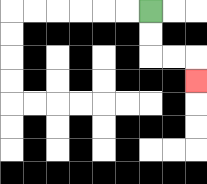{'start': '[6, 0]', 'end': '[8, 3]', 'path_directions': 'D,D,R,R,D', 'path_coordinates': '[[6, 0], [6, 1], [6, 2], [7, 2], [8, 2], [8, 3]]'}